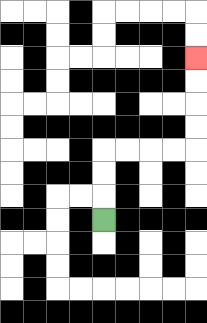{'start': '[4, 9]', 'end': '[8, 2]', 'path_directions': 'U,U,U,R,R,R,R,U,U,U,U', 'path_coordinates': '[[4, 9], [4, 8], [4, 7], [4, 6], [5, 6], [6, 6], [7, 6], [8, 6], [8, 5], [8, 4], [8, 3], [8, 2]]'}